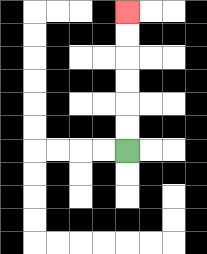{'start': '[5, 6]', 'end': '[5, 0]', 'path_directions': 'U,U,U,U,U,U', 'path_coordinates': '[[5, 6], [5, 5], [5, 4], [5, 3], [5, 2], [5, 1], [5, 0]]'}